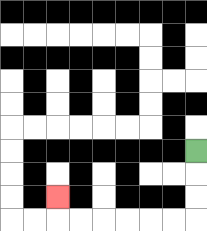{'start': '[8, 6]', 'end': '[2, 8]', 'path_directions': 'D,D,D,L,L,L,L,L,L,U', 'path_coordinates': '[[8, 6], [8, 7], [8, 8], [8, 9], [7, 9], [6, 9], [5, 9], [4, 9], [3, 9], [2, 9], [2, 8]]'}